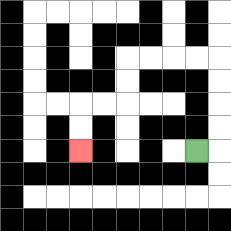{'start': '[8, 6]', 'end': '[3, 6]', 'path_directions': 'R,U,U,U,U,L,L,L,L,D,D,L,L,D,D', 'path_coordinates': '[[8, 6], [9, 6], [9, 5], [9, 4], [9, 3], [9, 2], [8, 2], [7, 2], [6, 2], [5, 2], [5, 3], [5, 4], [4, 4], [3, 4], [3, 5], [3, 6]]'}